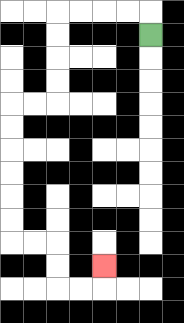{'start': '[6, 1]', 'end': '[4, 11]', 'path_directions': 'U,L,L,L,L,D,D,D,D,L,L,D,D,D,D,D,D,R,R,D,D,R,R,U', 'path_coordinates': '[[6, 1], [6, 0], [5, 0], [4, 0], [3, 0], [2, 0], [2, 1], [2, 2], [2, 3], [2, 4], [1, 4], [0, 4], [0, 5], [0, 6], [0, 7], [0, 8], [0, 9], [0, 10], [1, 10], [2, 10], [2, 11], [2, 12], [3, 12], [4, 12], [4, 11]]'}